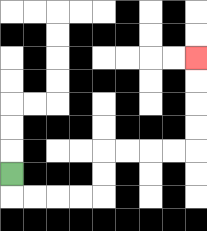{'start': '[0, 7]', 'end': '[8, 2]', 'path_directions': 'D,R,R,R,R,U,U,R,R,R,R,U,U,U,U', 'path_coordinates': '[[0, 7], [0, 8], [1, 8], [2, 8], [3, 8], [4, 8], [4, 7], [4, 6], [5, 6], [6, 6], [7, 6], [8, 6], [8, 5], [8, 4], [8, 3], [8, 2]]'}